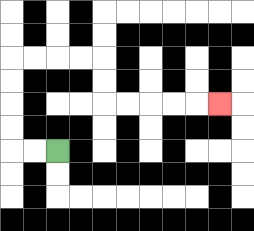{'start': '[2, 6]', 'end': '[9, 4]', 'path_directions': 'L,L,U,U,U,U,R,R,R,R,D,D,R,R,R,R,R', 'path_coordinates': '[[2, 6], [1, 6], [0, 6], [0, 5], [0, 4], [0, 3], [0, 2], [1, 2], [2, 2], [3, 2], [4, 2], [4, 3], [4, 4], [5, 4], [6, 4], [7, 4], [8, 4], [9, 4]]'}